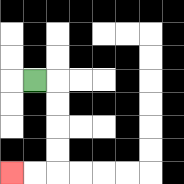{'start': '[1, 3]', 'end': '[0, 7]', 'path_directions': 'R,D,D,D,D,L,L', 'path_coordinates': '[[1, 3], [2, 3], [2, 4], [2, 5], [2, 6], [2, 7], [1, 7], [0, 7]]'}